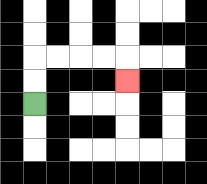{'start': '[1, 4]', 'end': '[5, 3]', 'path_directions': 'U,U,R,R,R,R,D', 'path_coordinates': '[[1, 4], [1, 3], [1, 2], [2, 2], [3, 2], [4, 2], [5, 2], [5, 3]]'}